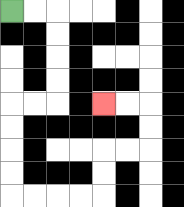{'start': '[0, 0]', 'end': '[4, 4]', 'path_directions': 'R,R,D,D,D,D,L,L,D,D,D,D,R,R,R,R,U,U,R,R,U,U,L,L', 'path_coordinates': '[[0, 0], [1, 0], [2, 0], [2, 1], [2, 2], [2, 3], [2, 4], [1, 4], [0, 4], [0, 5], [0, 6], [0, 7], [0, 8], [1, 8], [2, 8], [3, 8], [4, 8], [4, 7], [4, 6], [5, 6], [6, 6], [6, 5], [6, 4], [5, 4], [4, 4]]'}